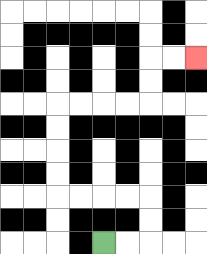{'start': '[4, 10]', 'end': '[8, 2]', 'path_directions': 'R,R,U,U,L,L,L,L,U,U,U,U,R,R,R,R,U,U,R,R', 'path_coordinates': '[[4, 10], [5, 10], [6, 10], [6, 9], [6, 8], [5, 8], [4, 8], [3, 8], [2, 8], [2, 7], [2, 6], [2, 5], [2, 4], [3, 4], [4, 4], [5, 4], [6, 4], [6, 3], [6, 2], [7, 2], [8, 2]]'}